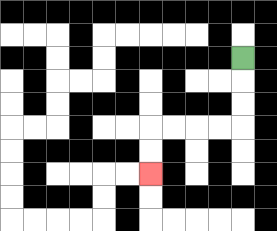{'start': '[10, 2]', 'end': '[6, 7]', 'path_directions': 'D,D,D,L,L,L,L,D,D', 'path_coordinates': '[[10, 2], [10, 3], [10, 4], [10, 5], [9, 5], [8, 5], [7, 5], [6, 5], [6, 6], [6, 7]]'}